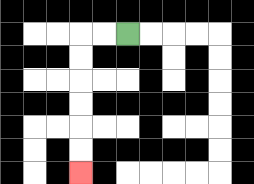{'start': '[5, 1]', 'end': '[3, 7]', 'path_directions': 'L,L,D,D,D,D,D,D', 'path_coordinates': '[[5, 1], [4, 1], [3, 1], [3, 2], [3, 3], [3, 4], [3, 5], [3, 6], [3, 7]]'}